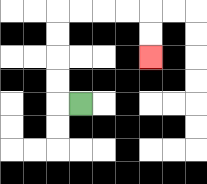{'start': '[3, 4]', 'end': '[6, 2]', 'path_directions': 'L,U,U,U,U,R,R,R,R,D,D', 'path_coordinates': '[[3, 4], [2, 4], [2, 3], [2, 2], [2, 1], [2, 0], [3, 0], [4, 0], [5, 0], [6, 0], [6, 1], [6, 2]]'}